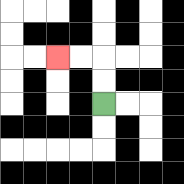{'start': '[4, 4]', 'end': '[2, 2]', 'path_directions': 'U,U,L,L', 'path_coordinates': '[[4, 4], [4, 3], [4, 2], [3, 2], [2, 2]]'}